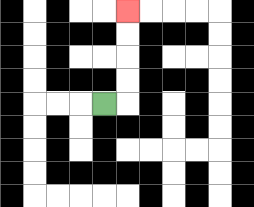{'start': '[4, 4]', 'end': '[5, 0]', 'path_directions': 'R,U,U,U,U', 'path_coordinates': '[[4, 4], [5, 4], [5, 3], [5, 2], [5, 1], [5, 0]]'}